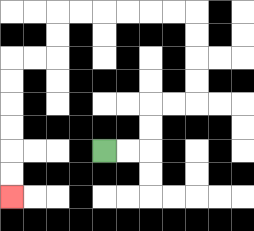{'start': '[4, 6]', 'end': '[0, 8]', 'path_directions': 'R,R,U,U,R,R,U,U,U,U,L,L,L,L,L,L,D,D,L,L,D,D,D,D,D,D', 'path_coordinates': '[[4, 6], [5, 6], [6, 6], [6, 5], [6, 4], [7, 4], [8, 4], [8, 3], [8, 2], [8, 1], [8, 0], [7, 0], [6, 0], [5, 0], [4, 0], [3, 0], [2, 0], [2, 1], [2, 2], [1, 2], [0, 2], [0, 3], [0, 4], [0, 5], [0, 6], [0, 7], [0, 8]]'}